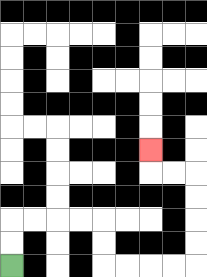{'start': '[0, 11]', 'end': '[6, 6]', 'path_directions': 'U,U,R,R,R,R,D,D,R,R,R,R,U,U,U,U,L,L,U', 'path_coordinates': '[[0, 11], [0, 10], [0, 9], [1, 9], [2, 9], [3, 9], [4, 9], [4, 10], [4, 11], [5, 11], [6, 11], [7, 11], [8, 11], [8, 10], [8, 9], [8, 8], [8, 7], [7, 7], [6, 7], [6, 6]]'}